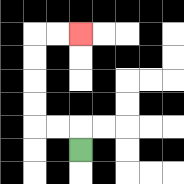{'start': '[3, 6]', 'end': '[3, 1]', 'path_directions': 'U,L,L,U,U,U,U,R,R', 'path_coordinates': '[[3, 6], [3, 5], [2, 5], [1, 5], [1, 4], [1, 3], [1, 2], [1, 1], [2, 1], [3, 1]]'}